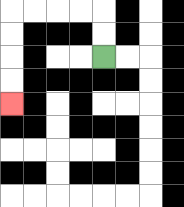{'start': '[4, 2]', 'end': '[0, 4]', 'path_directions': 'U,U,L,L,L,L,D,D,D,D', 'path_coordinates': '[[4, 2], [4, 1], [4, 0], [3, 0], [2, 0], [1, 0], [0, 0], [0, 1], [0, 2], [0, 3], [0, 4]]'}